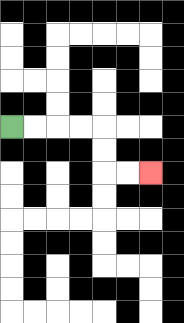{'start': '[0, 5]', 'end': '[6, 7]', 'path_directions': 'R,R,R,R,D,D,R,R', 'path_coordinates': '[[0, 5], [1, 5], [2, 5], [3, 5], [4, 5], [4, 6], [4, 7], [5, 7], [6, 7]]'}